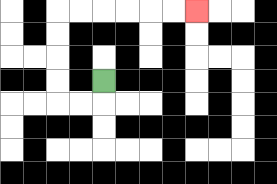{'start': '[4, 3]', 'end': '[8, 0]', 'path_directions': 'D,L,L,U,U,U,U,R,R,R,R,R,R', 'path_coordinates': '[[4, 3], [4, 4], [3, 4], [2, 4], [2, 3], [2, 2], [2, 1], [2, 0], [3, 0], [4, 0], [5, 0], [6, 0], [7, 0], [8, 0]]'}